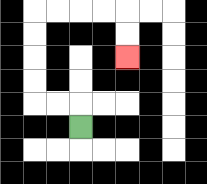{'start': '[3, 5]', 'end': '[5, 2]', 'path_directions': 'U,L,L,U,U,U,U,R,R,R,R,D,D', 'path_coordinates': '[[3, 5], [3, 4], [2, 4], [1, 4], [1, 3], [1, 2], [1, 1], [1, 0], [2, 0], [3, 0], [4, 0], [5, 0], [5, 1], [5, 2]]'}